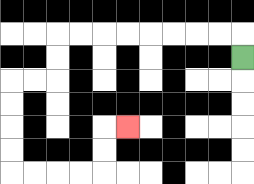{'start': '[10, 2]', 'end': '[5, 5]', 'path_directions': 'U,L,L,L,L,L,L,L,L,D,D,L,L,D,D,D,D,R,R,R,R,U,U,R', 'path_coordinates': '[[10, 2], [10, 1], [9, 1], [8, 1], [7, 1], [6, 1], [5, 1], [4, 1], [3, 1], [2, 1], [2, 2], [2, 3], [1, 3], [0, 3], [0, 4], [0, 5], [0, 6], [0, 7], [1, 7], [2, 7], [3, 7], [4, 7], [4, 6], [4, 5], [5, 5]]'}